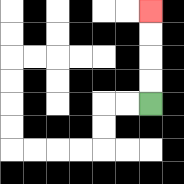{'start': '[6, 4]', 'end': '[6, 0]', 'path_directions': 'U,U,U,U', 'path_coordinates': '[[6, 4], [6, 3], [6, 2], [6, 1], [6, 0]]'}